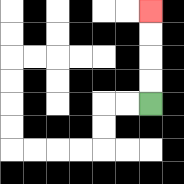{'start': '[6, 4]', 'end': '[6, 0]', 'path_directions': 'U,U,U,U', 'path_coordinates': '[[6, 4], [6, 3], [6, 2], [6, 1], [6, 0]]'}